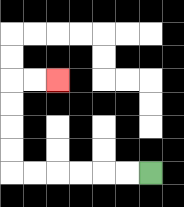{'start': '[6, 7]', 'end': '[2, 3]', 'path_directions': 'L,L,L,L,L,L,U,U,U,U,R,R', 'path_coordinates': '[[6, 7], [5, 7], [4, 7], [3, 7], [2, 7], [1, 7], [0, 7], [0, 6], [0, 5], [0, 4], [0, 3], [1, 3], [2, 3]]'}